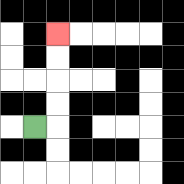{'start': '[1, 5]', 'end': '[2, 1]', 'path_directions': 'R,U,U,U,U', 'path_coordinates': '[[1, 5], [2, 5], [2, 4], [2, 3], [2, 2], [2, 1]]'}